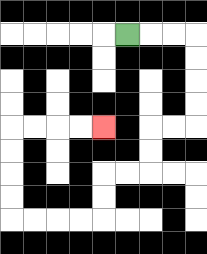{'start': '[5, 1]', 'end': '[4, 5]', 'path_directions': 'R,R,R,D,D,D,D,L,L,D,D,L,L,D,D,L,L,L,L,U,U,U,U,R,R,R,R', 'path_coordinates': '[[5, 1], [6, 1], [7, 1], [8, 1], [8, 2], [8, 3], [8, 4], [8, 5], [7, 5], [6, 5], [6, 6], [6, 7], [5, 7], [4, 7], [4, 8], [4, 9], [3, 9], [2, 9], [1, 9], [0, 9], [0, 8], [0, 7], [0, 6], [0, 5], [1, 5], [2, 5], [3, 5], [4, 5]]'}